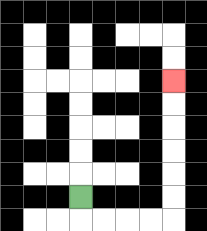{'start': '[3, 8]', 'end': '[7, 3]', 'path_directions': 'D,R,R,R,R,U,U,U,U,U,U', 'path_coordinates': '[[3, 8], [3, 9], [4, 9], [5, 9], [6, 9], [7, 9], [7, 8], [7, 7], [7, 6], [7, 5], [7, 4], [7, 3]]'}